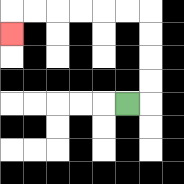{'start': '[5, 4]', 'end': '[0, 1]', 'path_directions': 'R,U,U,U,U,L,L,L,L,L,L,D', 'path_coordinates': '[[5, 4], [6, 4], [6, 3], [6, 2], [6, 1], [6, 0], [5, 0], [4, 0], [3, 0], [2, 0], [1, 0], [0, 0], [0, 1]]'}